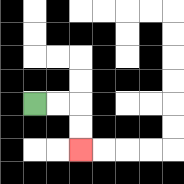{'start': '[1, 4]', 'end': '[3, 6]', 'path_directions': 'R,R,D,D', 'path_coordinates': '[[1, 4], [2, 4], [3, 4], [3, 5], [3, 6]]'}